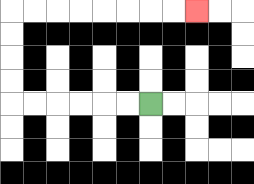{'start': '[6, 4]', 'end': '[8, 0]', 'path_directions': 'L,L,L,L,L,L,U,U,U,U,R,R,R,R,R,R,R,R', 'path_coordinates': '[[6, 4], [5, 4], [4, 4], [3, 4], [2, 4], [1, 4], [0, 4], [0, 3], [0, 2], [0, 1], [0, 0], [1, 0], [2, 0], [3, 0], [4, 0], [5, 0], [6, 0], [7, 0], [8, 0]]'}